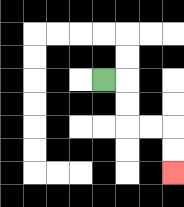{'start': '[4, 3]', 'end': '[7, 7]', 'path_directions': 'R,D,D,R,R,D,D', 'path_coordinates': '[[4, 3], [5, 3], [5, 4], [5, 5], [6, 5], [7, 5], [7, 6], [7, 7]]'}